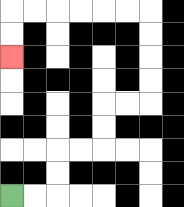{'start': '[0, 8]', 'end': '[0, 2]', 'path_directions': 'R,R,U,U,R,R,U,U,R,R,U,U,U,U,L,L,L,L,L,L,D,D', 'path_coordinates': '[[0, 8], [1, 8], [2, 8], [2, 7], [2, 6], [3, 6], [4, 6], [4, 5], [4, 4], [5, 4], [6, 4], [6, 3], [6, 2], [6, 1], [6, 0], [5, 0], [4, 0], [3, 0], [2, 0], [1, 0], [0, 0], [0, 1], [0, 2]]'}